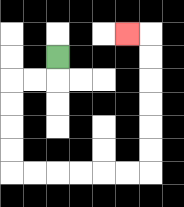{'start': '[2, 2]', 'end': '[5, 1]', 'path_directions': 'D,L,L,D,D,D,D,R,R,R,R,R,R,U,U,U,U,U,U,L', 'path_coordinates': '[[2, 2], [2, 3], [1, 3], [0, 3], [0, 4], [0, 5], [0, 6], [0, 7], [1, 7], [2, 7], [3, 7], [4, 7], [5, 7], [6, 7], [6, 6], [6, 5], [6, 4], [6, 3], [6, 2], [6, 1], [5, 1]]'}